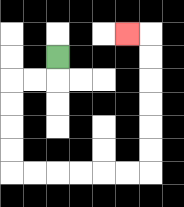{'start': '[2, 2]', 'end': '[5, 1]', 'path_directions': 'D,L,L,D,D,D,D,R,R,R,R,R,R,U,U,U,U,U,U,L', 'path_coordinates': '[[2, 2], [2, 3], [1, 3], [0, 3], [0, 4], [0, 5], [0, 6], [0, 7], [1, 7], [2, 7], [3, 7], [4, 7], [5, 7], [6, 7], [6, 6], [6, 5], [6, 4], [6, 3], [6, 2], [6, 1], [5, 1]]'}